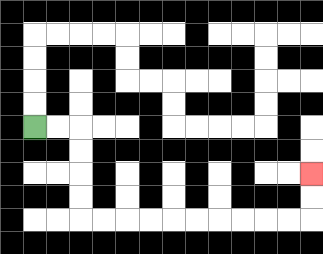{'start': '[1, 5]', 'end': '[13, 7]', 'path_directions': 'R,R,D,D,D,D,R,R,R,R,R,R,R,R,R,R,U,U', 'path_coordinates': '[[1, 5], [2, 5], [3, 5], [3, 6], [3, 7], [3, 8], [3, 9], [4, 9], [5, 9], [6, 9], [7, 9], [8, 9], [9, 9], [10, 9], [11, 9], [12, 9], [13, 9], [13, 8], [13, 7]]'}